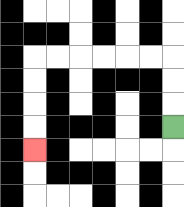{'start': '[7, 5]', 'end': '[1, 6]', 'path_directions': 'U,U,U,L,L,L,L,L,L,D,D,D,D', 'path_coordinates': '[[7, 5], [7, 4], [7, 3], [7, 2], [6, 2], [5, 2], [4, 2], [3, 2], [2, 2], [1, 2], [1, 3], [1, 4], [1, 5], [1, 6]]'}